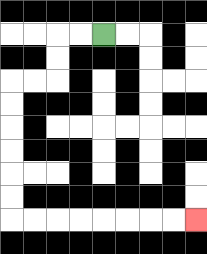{'start': '[4, 1]', 'end': '[8, 9]', 'path_directions': 'L,L,D,D,L,L,D,D,D,D,D,D,R,R,R,R,R,R,R,R', 'path_coordinates': '[[4, 1], [3, 1], [2, 1], [2, 2], [2, 3], [1, 3], [0, 3], [0, 4], [0, 5], [0, 6], [0, 7], [0, 8], [0, 9], [1, 9], [2, 9], [3, 9], [4, 9], [5, 9], [6, 9], [7, 9], [8, 9]]'}